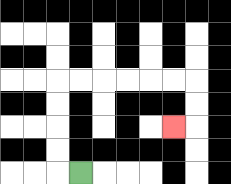{'start': '[3, 7]', 'end': '[7, 5]', 'path_directions': 'L,U,U,U,U,R,R,R,R,R,R,D,D,L', 'path_coordinates': '[[3, 7], [2, 7], [2, 6], [2, 5], [2, 4], [2, 3], [3, 3], [4, 3], [5, 3], [6, 3], [7, 3], [8, 3], [8, 4], [8, 5], [7, 5]]'}